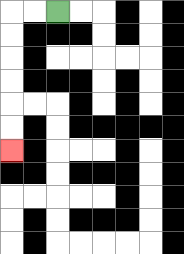{'start': '[2, 0]', 'end': '[0, 6]', 'path_directions': 'L,L,D,D,D,D,D,D', 'path_coordinates': '[[2, 0], [1, 0], [0, 0], [0, 1], [0, 2], [0, 3], [0, 4], [0, 5], [0, 6]]'}